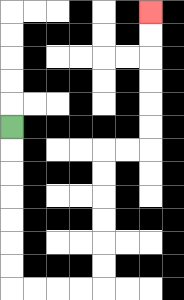{'start': '[0, 5]', 'end': '[6, 0]', 'path_directions': 'D,D,D,D,D,D,D,R,R,R,R,U,U,U,U,U,U,R,R,U,U,U,U,U,U', 'path_coordinates': '[[0, 5], [0, 6], [0, 7], [0, 8], [0, 9], [0, 10], [0, 11], [0, 12], [1, 12], [2, 12], [3, 12], [4, 12], [4, 11], [4, 10], [4, 9], [4, 8], [4, 7], [4, 6], [5, 6], [6, 6], [6, 5], [6, 4], [6, 3], [6, 2], [6, 1], [6, 0]]'}